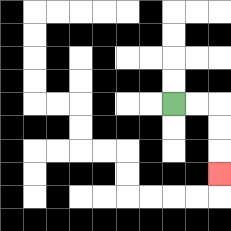{'start': '[7, 4]', 'end': '[9, 7]', 'path_directions': 'R,R,D,D,D', 'path_coordinates': '[[7, 4], [8, 4], [9, 4], [9, 5], [9, 6], [9, 7]]'}